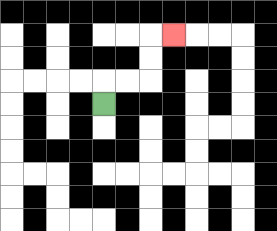{'start': '[4, 4]', 'end': '[7, 1]', 'path_directions': 'U,R,R,U,U,R', 'path_coordinates': '[[4, 4], [4, 3], [5, 3], [6, 3], [6, 2], [6, 1], [7, 1]]'}